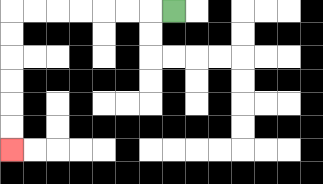{'start': '[7, 0]', 'end': '[0, 6]', 'path_directions': 'L,L,L,L,L,L,L,D,D,D,D,D,D', 'path_coordinates': '[[7, 0], [6, 0], [5, 0], [4, 0], [3, 0], [2, 0], [1, 0], [0, 0], [0, 1], [0, 2], [0, 3], [0, 4], [0, 5], [0, 6]]'}